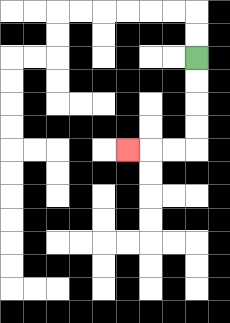{'start': '[8, 2]', 'end': '[5, 6]', 'path_directions': 'D,D,D,D,L,L,L', 'path_coordinates': '[[8, 2], [8, 3], [8, 4], [8, 5], [8, 6], [7, 6], [6, 6], [5, 6]]'}